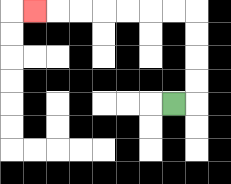{'start': '[7, 4]', 'end': '[1, 0]', 'path_directions': 'R,U,U,U,U,L,L,L,L,L,L,L', 'path_coordinates': '[[7, 4], [8, 4], [8, 3], [8, 2], [8, 1], [8, 0], [7, 0], [6, 0], [5, 0], [4, 0], [3, 0], [2, 0], [1, 0]]'}